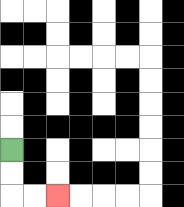{'start': '[0, 6]', 'end': '[2, 8]', 'path_directions': 'D,D,R,R', 'path_coordinates': '[[0, 6], [0, 7], [0, 8], [1, 8], [2, 8]]'}